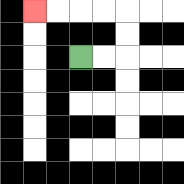{'start': '[3, 2]', 'end': '[1, 0]', 'path_directions': 'R,R,U,U,L,L,L,L', 'path_coordinates': '[[3, 2], [4, 2], [5, 2], [5, 1], [5, 0], [4, 0], [3, 0], [2, 0], [1, 0]]'}